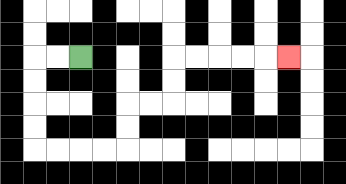{'start': '[3, 2]', 'end': '[12, 2]', 'path_directions': 'L,L,D,D,D,D,R,R,R,R,U,U,R,R,U,U,R,R,R,R,R', 'path_coordinates': '[[3, 2], [2, 2], [1, 2], [1, 3], [1, 4], [1, 5], [1, 6], [2, 6], [3, 6], [4, 6], [5, 6], [5, 5], [5, 4], [6, 4], [7, 4], [7, 3], [7, 2], [8, 2], [9, 2], [10, 2], [11, 2], [12, 2]]'}